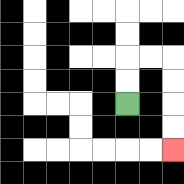{'start': '[5, 4]', 'end': '[7, 6]', 'path_directions': 'U,U,R,R,D,D,D,D', 'path_coordinates': '[[5, 4], [5, 3], [5, 2], [6, 2], [7, 2], [7, 3], [7, 4], [7, 5], [7, 6]]'}